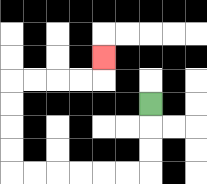{'start': '[6, 4]', 'end': '[4, 2]', 'path_directions': 'D,D,D,L,L,L,L,L,L,U,U,U,U,R,R,R,R,U', 'path_coordinates': '[[6, 4], [6, 5], [6, 6], [6, 7], [5, 7], [4, 7], [3, 7], [2, 7], [1, 7], [0, 7], [0, 6], [0, 5], [0, 4], [0, 3], [1, 3], [2, 3], [3, 3], [4, 3], [4, 2]]'}